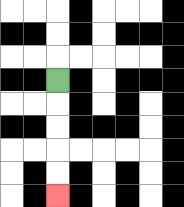{'start': '[2, 3]', 'end': '[2, 8]', 'path_directions': 'D,D,D,D,D', 'path_coordinates': '[[2, 3], [2, 4], [2, 5], [2, 6], [2, 7], [2, 8]]'}